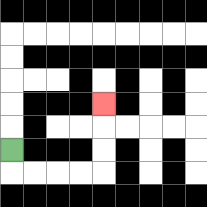{'start': '[0, 6]', 'end': '[4, 4]', 'path_directions': 'D,R,R,R,R,U,U,U', 'path_coordinates': '[[0, 6], [0, 7], [1, 7], [2, 7], [3, 7], [4, 7], [4, 6], [4, 5], [4, 4]]'}